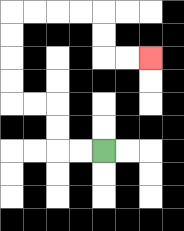{'start': '[4, 6]', 'end': '[6, 2]', 'path_directions': 'L,L,U,U,L,L,U,U,U,U,R,R,R,R,D,D,R,R', 'path_coordinates': '[[4, 6], [3, 6], [2, 6], [2, 5], [2, 4], [1, 4], [0, 4], [0, 3], [0, 2], [0, 1], [0, 0], [1, 0], [2, 0], [3, 0], [4, 0], [4, 1], [4, 2], [5, 2], [6, 2]]'}